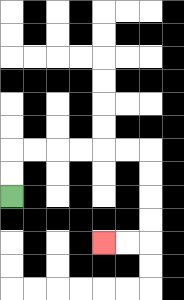{'start': '[0, 8]', 'end': '[4, 10]', 'path_directions': 'U,U,R,R,R,R,R,R,D,D,D,D,L,L', 'path_coordinates': '[[0, 8], [0, 7], [0, 6], [1, 6], [2, 6], [3, 6], [4, 6], [5, 6], [6, 6], [6, 7], [6, 8], [6, 9], [6, 10], [5, 10], [4, 10]]'}